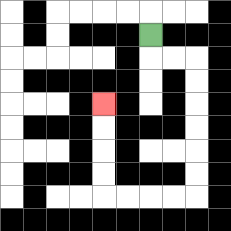{'start': '[6, 1]', 'end': '[4, 4]', 'path_directions': 'D,R,R,D,D,D,D,D,D,L,L,L,L,U,U,U,U', 'path_coordinates': '[[6, 1], [6, 2], [7, 2], [8, 2], [8, 3], [8, 4], [8, 5], [8, 6], [8, 7], [8, 8], [7, 8], [6, 8], [5, 8], [4, 8], [4, 7], [4, 6], [4, 5], [4, 4]]'}